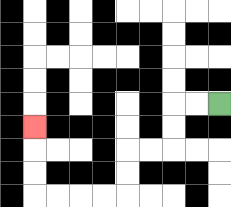{'start': '[9, 4]', 'end': '[1, 5]', 'path_directions': 'L,L,D,D,L,L,D,D,L,L,L,L,U,U,U', 'path_coordinates': '[[9, 4], [8, 4], [7, 4], [7, 5], [7, 6], [6, 6], [5, 6], [5, 7], [5, 8], [4, 8], [3, 8], [2, 8], [1, 8], [1, 7], [1, 6], [1, 5]]'}